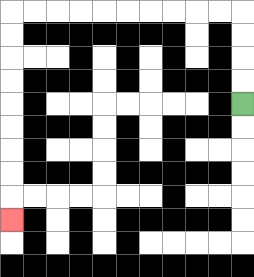{'start': '[10, 4]', 'end': '[0, 9]', 'path_directions': 'U,U,U,U,L,L,L,L,L,L,L,L,L,L,D,D,D,D,D,D,D,D,D', 'path_coordinates': '[[10, 4], [10, 3], [10, 2], [10, 1], [10, 0], [9, 0], [8, 0], [7, 0], [6, 0], [5, 0], [4, 0], [3, 0], [2, 0], [1, 0], [0, 0], [0, 1], [0, 2], [0, 3], [0, 4], [0, 5], [0, 6], [0, 7], [0, 8], [0, 9]]'}